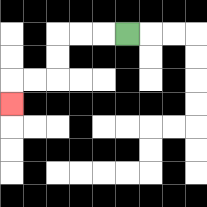{'start': '[5, 1]', 'end': '[0, 4]', 'path_directions': 'L,L,L,D,D,L,L,D', 'path_coordinates': '[[5, 1], [4, 1], [3, 1], [2, 1], [2, 2], [2, 3], [1, 3], [0, 3], [0, 4]]'}